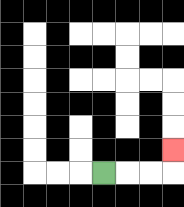{'start': '[4, 7]', 'end': '[7, 6]', 'path_directions': 'R,R,R,U', 'path_coordinates': '[[4, 7], [5, 7], [6, 7], [7, 7], [7, 6]]'}